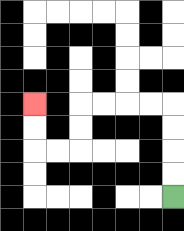{'start': '[7, 8]', 'end': '[1, 4]', 'path_directions': 'U,U,U,U,L,L,L,L,D,D,L,L,U,U', 'path_coordinates': '[[7, 8], [7, 7], [7, 6], [7, 5], [7, 4], [6, 4], [5, 4], [4, 4], [3, 4], [3, 5], [3, 6], [2, 6], [1, 6], [1, 5], [1, 4]]'}